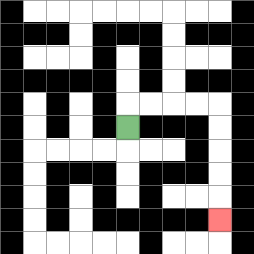{'start': '[5, 5]', 'end': '[9, 9]', 'path_directions': 'U,R,R,R,R,D,D,D,D,D', 'path_coordinates': '[[5, 5], [5, 4], [6, 4], [7, 4], [8, 4], [9, 4], [9, 5], [9, 6], [9, 7], [9, 8], [9, 9]]'}